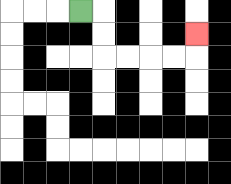{'start': '[3, 0]', 'end': '[8, 1]', 'path_directions': 'R,D,D,R,R,R,R,U', 'path_coordinates': '[[3, 0], [4, 0], [4, 1], [4, 2], [5, 2], [6, 2], [7, 2], [8, 2], [8, 1]]'}